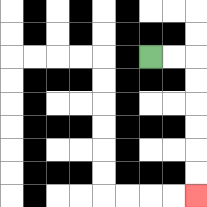{'start': '[6, 2]', 'end': '[8, 8]', 'path_directions': 'R,R,D,D,D,D,D,D', 'path_coordinates': '[[6, 2], [7, 2], [8, 2], [8, 3], [8, 4], [8, 5], [8, 6], [8, 7], [8, 8]]'}